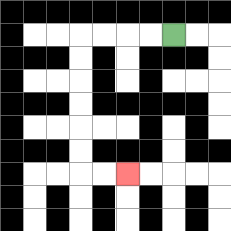{'start': '[7, 1]', 'end': '[5, 7]', 'path_directions': 'L,L,L,L,D,D,D,D,D,D,R,R', 'path_coordinates': '[[7, 1], [6, 1], [5, 1], [4, 1], [3, 1], [3, 2], [3, 3], [3, 4], [3, 5], [3, 6], [3, 7], [4, 7], [5, 7]]'}